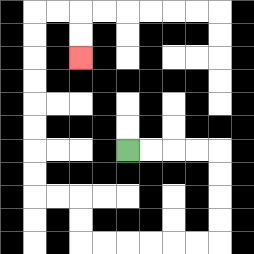{'start': '[5, 6]', 'end': '[3, 2]', 'path_directions': 'R,R,R,R,D,D,D,D,L,L,L,L,L,L,U,U,L,L,U,U,U,U,U,U,U,U,R,R,D,D', 'path_coordinates': '[[5, 6], [6, 6], [7, 6], [8, 6], [9, 6], [9, 7], [9, 8], [9, 9], [9, 10], [8, 10], [7, 10], [6, 10], [5, 10], [4, 10], [3, 10], [3, 9], [3, 8], [2, 8], [1, 8], [1, 7], [1, 6], [1, 5], [1, 4], [1, 3], [1, 2], [1, 1], [1, 0], [2, 0], [3, 0], [3, 1], [3, 2]]'}